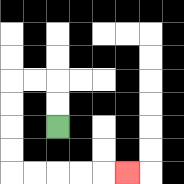{'start': '[2, 5]', 'end': '[5, 7]', 'path_directions': 'U,U,L,L,D,D,D,D,R,R,R,R,R', 'path_coordinates': '[[2, 5], [2, 4], [2, 3], [1, 3], [0, 3], [0, 4], [0, 5], [0, 6], [0, 7], [1, 7], [2, 7], [3, 7], [4, 7], [5, 7]]'}